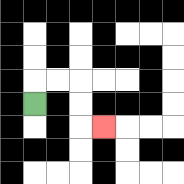{'start': '[1, 4]', 'end': '[4, 5]', 'path_directions': 'U,R,R,D,D,R', 'path_coordinates': '[[1, 4], [1, 3], [2, 3], [3, 3], [3, 4], [3, 5], [4, 5]]'}